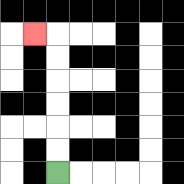{'start': '[2, 7]', 'end': '[1, 1]', 'path_directions': 'U,U,U,U,U,U,L', 'path_coordinates': '[[2, 7], [2, 6], [2, 5], [2, 4], [2, 3], [2, 2], [2, 1], [1, 1]]'}